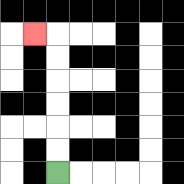{'start': '[2, 7]', 'end': '[1, 1]', 'path_directions': 'U,U,U,U,U,U,L', 'path_coordinates': '[[2, 7], [2, 6], [2, 5], [2, 4], [2, 3], [2, 2], [2, 1], [1, 1]]'}